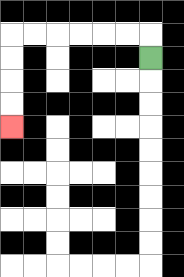{'start': '[6, 2]', 'end': '[0, 5]', 'path_directions': 'U,L,L,L,L,L,L,D,D,D,D', 'path_coordinates': '[[6, 2], [6, 1], [5, 1], [4, 1], [3, 1], [2, 1], [1, 1], [0, 1], [0, 2], [0, 3], [0, 4], [0, 5]]'}